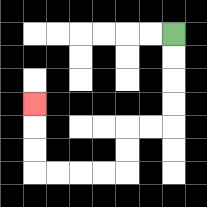{'start': '[7, 1]', 'end': '[1, 4]', 'path_directions': 'D,D,D,D,L,L,D,D,L,L,L,L,U,U,U', 'path_coordinates': '[[7, 1], [7, 2], [7, 3], [7, 4], [7, 5], [6, 5], [5, 5], [5, 6], [5, 7], [4, 7], [3, 7], [2, 7], [1, 7], [1, 6], [1, 5], [1, 4]]'}